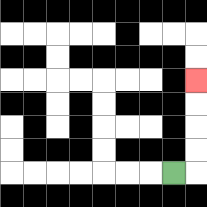{'start': '[7, 7]', 'end': '[8, 3]', 'path_directions': 'R,U,U,U,U', 'path_coordinates': '[[7, 7], [8, 7], [8, 6], [8, 5], [8, 4], [8, 3]]'}